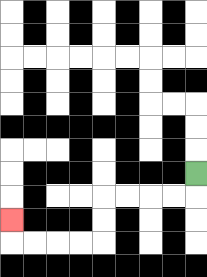{'start': '[8, 7]', 'end': '[0, 9]', 'path_directions': 'D,L,L,L,L,D,D,L,L,L,L,U', 'path_coordinates': '[[8, 7], [8, 8], [7, 8], [6, 8], [5, 8], [4, 8], [4, 9], [4, 10], [3, 10], [2, 10], [1, 10], [0, 10], [0, 9]]'}